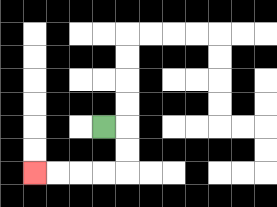{'start': '[4, 5]', 'end': '[1, 7]', 'path_directions': 'R,D,D,L,L,L,L', 'path_coordinates': '[[4, 5], [5, 5], [5, 6], [5, 7], [4, 7], [3, 7], [2, 7], [1, 7]]'}